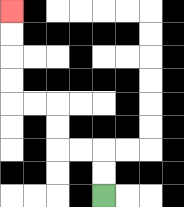{'start': '[4, 8]', 'end': '[0, 0]', 'path_directions': 'U,U,L,L,U,U,L,L,U,U,U,U', 'path_coordinates': '[[4, 8], [4, 7], [4, 6], [3, 6], [2, 6], [2, 5], [2, 4], [1, 4], [0, 4], [0, 3], [0, 2], [0, 1], [0, 0]]'}